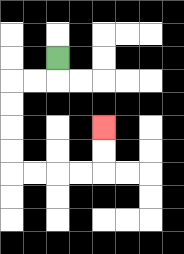{'start': '[2, 2]', 'end': '[4, 5]', 'path_directions': 'D,L,L,D,D,D,D,R,R,R,R,U,U', 'path_coordinates': '[[2, 2], [2, 3], [1, 3], [0, 3], [0, 4], [0, 5], [0, 6], [0, 7], [1, 7], [2, 7], [3, 7], [4, 7], [4, 6], [4, 5]]'}